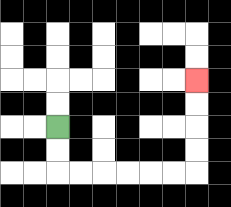{'start': '[2, 5]', 'end': '[8, 3]', 'path_directions': 'D,D,R,R,R,R,R,R,U,U,U,U', 'path_coordinates': '[[2, 5], [2, 6], [2, 7], [3, 7], [4, 7], [5, 7], [6, 7], [7, 7], [8, 7], [8, 6], [8, 5], [8, 4], [8, 3]]'}